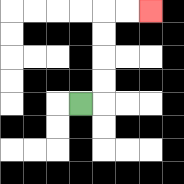{'start': '[3, 4]', 'end': '[6, 0]', 'path_directions': 'R,U,U,U,U,R,R', 'path_coordinates': '[[3, 4], [4, 4], [4, 3], [4, 2], [4, 1], [4, 0], [5, 0], [6, 0]]'}